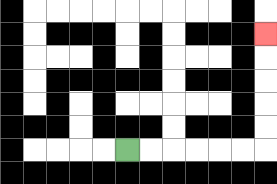{'start': '[5, 6]', 'end': '[11, 1]', 'path_directions': 'R,R,R,R,R,R,U,U,U,U,U', 'path_coordinates': '[[5, 6], [6, 6], [7, 6], [8, 6], [9, 6], [10, 6], [11, 6], [11, 5], [11, 4], [11, 3], [11, 2], [11, 1]]'}